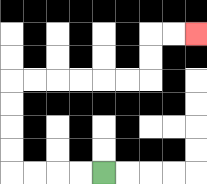{'start': '[4, 7]', 'end': '[8, 1]', 'path_directions': 'L,L,L,L,U,U,U,U,R,R,R,R,R,R,U,U,R,R', 'path_coordinates': '[[4, 7], [3, 7], [2, 7], [1, 7], [0, 7], [0, 6], [0, 5], [0, 4], [0, 3], [1, 3], [2, 3], [3, 3], [4, 3], [5, 3], [6, 3], [6, 2], [6, 1], [7, 1], [8, 1]]'}